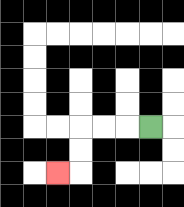{'start': '[6, 5]', 'end': '[2, 7]', 'path_directions': 'L,L,L,D,D,L', 'path_coordinates': '[[6, 5], [5, 5], [4, 5], [3, 5], [3, 6], [3, 7], [2, 7]]'}